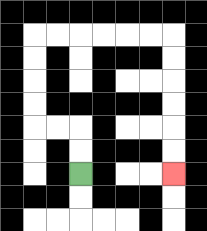{'start': '[3, 7]', 'end': '[7, 7]', 'path_directions': 'U,U,L,L,U,U,U,U,R,R,R,R,R,R,D,D,D,D,D,D', 'path_coordinates': '[[3, 7], [3, 6], [3, 5], [2, 5], [1, 5], [1, 4], [1, 3], [1, 2], [1, 1], [2, 1], [3, 1], [4, 1], [5, 1], [6, 1], [7, 1], [7, 2], [7, 3], [7, 4], [7, 5], [7, 6], [7, 7]]'}